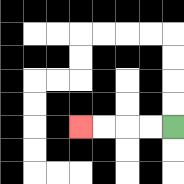{'start': '[7, 5]', 'end': '[3, 5]', 'path_directions': 'L,L,L,L', 'path_coordinates': '[[7, 5], [6, 5], [5, 5], [4, 5], [3, 5]]'}